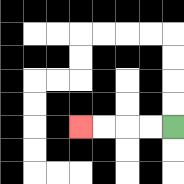{'start': '[7, 5]', 'end': '[3, 5]', 'path_directions': 'L,L,L,L', 'path_coordinates': '[[7, 5], [6, 5], [5, 5], [4, 5], [3, 5]]'}